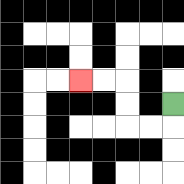{'start': '[7, 4]', 'end': '[3, 3]', 'path_directions': 'D,L,L,U,U,L,L', 'path_coordinates': '[[7, 4], [7, 5], [6, 5], [5, 5], [5, 4], [5, 3], [4, 3], [3, 3]]'}